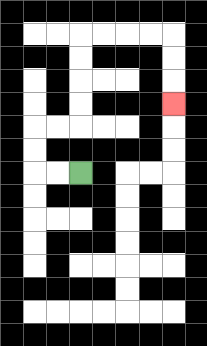{'start': '[3, 7]', 'end': '[7, 4]', 'path_directions': 'L,L,U,U,R,R,U,U,U,U,R,R,R,R,D,D,D', 'path_coordinates': '[[3, 7], [2, 7], [1, 7], [1, 6], [1, 5], [2, 5], [3, 5], [3, 4], [3, 3], [3, 2], [3, 1], [4, 1], [5, 1], [6, 1], [7, 1], [7, 2], [7, 3], [7, 4]]'}